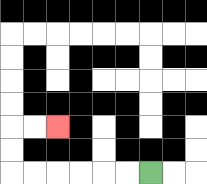{'start': '[6, 7]', 'end': '[2, 5]', 'path_directions': 'L,L,L,L,L,L,U,U,R,R', 'path_coordinates': '[[6, 7], [5, 7], [4, 7], [3, 7], [2, 7], [1, 7], [0, 7], [0, 6], [0, 5], [1, 5], [2, 5]]'}